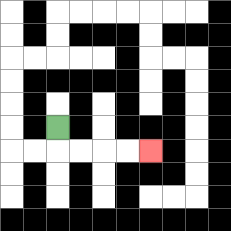{'start': '[2, 5]', 'end': '[6, 6]', 'path_directions': 'D,R,R,R,R', 'path_coordinates': '[[2, 5], [2, 6], [3, 6], [4, 6], [5, 6], [6, 6]]'}